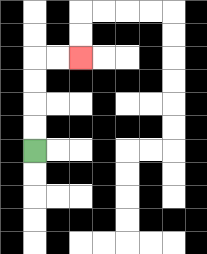{'start': '[1, 6]', 'end': '[3, 2]', 'path_directions': 'U,U,U,U,R,R', 'path_coordinates': '[[1, 6], [1, 5], [1, 4], [1, 3], [1, 2], [2, 2], [3, 2]]'}